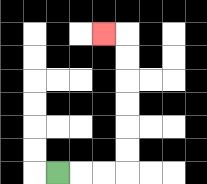{'start': '[2, 7]', 'end': '[4, 1]', 'path_directions': 'R,R,R,U,U,U,U,U,U,L', 'path_coordinates': '[[2, 7], [3, 7], [4, 7], [5, 7], [5, 6], [5, 5], [5, 4], [5, 3], [5, 2], [5, 1], [4, 1]]'}